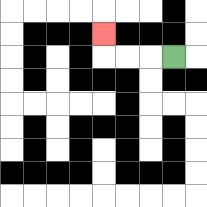{'start': '[7, 2]', 'end': '[4, 1]', 'path_directions': 'L,L,L,U', 'path_coordinates': '[[7, 2], [6, 2], [5, 2], [4, 2], [4, 1]]'}